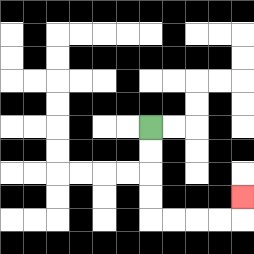{'start': '[6, 5]', 'end': '[10, 8]', 'path_directions': 'D,D,D,D,R,R,R,R,U', 'path_coordinates': '[[6, 5], [6, 6], [6, 7], [6, 8], [6, 9], [7, 9], [8, 9], [9, 9], [10, 9], [10, 8]]'}